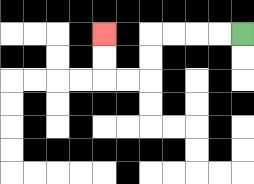{'start': '[10, 1]', 'end': '[4, 1]', 'path_directions': 'L,L,L,L,D,D,L,L,U,U', 'path_coordinates': '[[10, 1], [9, 1], [8, 1], [7, 1], [6, 1], [6, 2], [6, 3], [5, 3], [4, 3], [4, 2], [4, 1]]'}